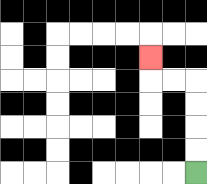{'start': '[8, 7]', 'end': '[6, 2]', 'path_directions': 'U,U,U,U,L,L,U', 'path_coordinates': '[[8, 7], [8, 6], [8, 5], [8, 4], [8, 3], [7, 3], [6, 3], [6, 2]]'}